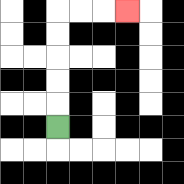{'start': '[2, 5]', 'end': '[5, 0]', 'path_directions': 'U,U,U,U,U,R,R,R', 'path_coordinates': '[[2, 5], [2, 4], [2, 3], [2, 2], [2, 1], [2, 0], [3, 0], [4, 0], [5, 0]]'}